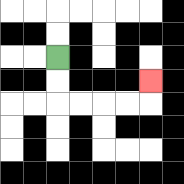{'start': '[2, 2]', 'end': '[6, 3]', 'path_directions': 'D,D,R,R,R,R,U', 'path_coordinates': '[[2, 2], [2, 3], [2, 4], [3, 4], [4, 4], [5, 4], [6, 4], [6, 3]]'}